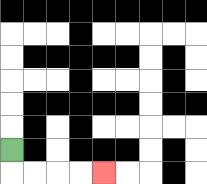{'start': '[0, 6]', 'end': '[4, 7]', 'path_directions': 'D,R,R,R,R', 'path_coordinates': '[[0, 6], [0, 7], [1, 7], [2, 7], [3, 7], [4, 7]]'}